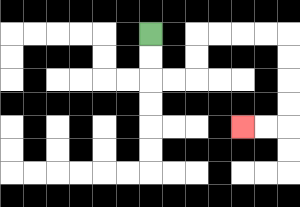{'start': '[6, 1]', 'end': '[10, 5]', 'path_directions': 'D,D,R,R,U,U,R,R,R,R,D,D,D,D,L,L', 'path_coordinates': '[[6, 1], [6, 2], [6, 3], [7, 3], [8, 3], [8, 2], [8, 1], [9, 1], [10, 1], [11, 1], [12, 1], [12, 2], [12, 3], [12, 4], [12, 5], [11, 5], [10, 5]]'}